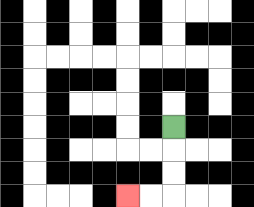{'start': '[7, 5]', 'end': '[5, 8]', 'path_directions': 'D,D,D,L,L', 'path_coordinates': '[[7, 5], [7, 6], [7, 7], [7, 8], [6, 8], [5, 8]]'}